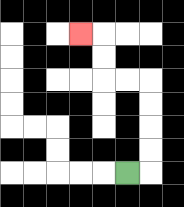{'start': '[5, 7]', 'end': '[3, 1]', 'path_directions': 'R,U,U,U,U,L,L,U,U,L', 'path_coordinates': '[[5, 7], [6, 7], [6, 6], [6, 5], [6, 4], [6, 3], [5, 3], [4, 3], [4, 2], [4, 1], [3, 1]]'}